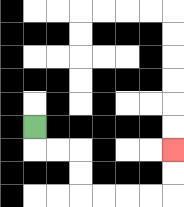{'start': '[1, 5]', 'end': '[7, 6]', 'path_directions': 'D,R,R,D,D,R,R,R,R,U,U', 'path_coordinates': '[[1, 5], [1, 6], [2, 6], [3, 6], [3, 7], [3, 8], [4, 8], [5, 8], [6, 8], [7, 8], [7, 7], [7, 6]]'}